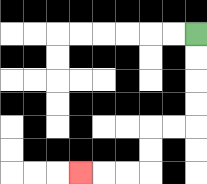{'start': '[8, 1]', 'end': '[3, 7]', 'path_directions': 'D,D,D,D,L,L,D,D,L,L,L', 'path_coordinates': '[[8, 1], [8, 2], [8, 3], [8, 4], [8, 5], [7, 5], [6, 5], [6, 6], [6, 7], [5, 7], [4, 7], [3, 7]]'}